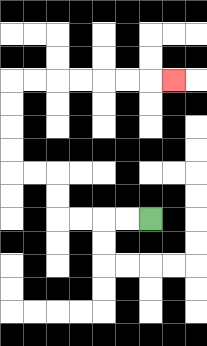{'start': '[6, 9]', 'end': '[7, 3]', 'path_directions': 'L,L,L,L,U,U,L,L,U,U,U,U,R,R,R,R,R,R,R', 'path_coordinates': '[[6, 9], [5, 9], [4, 9], [3, 9], [2, 9], [2, 8], [2, 7], [1, 7], [0, 7], [0, 6], [0, 5], [0, 4], [0, 3], [1, 3], [2, 3], [3, 3], [4, 3], [5, 3], [6, 3], [7, 3]]'}